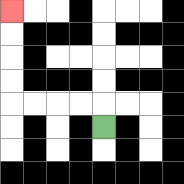{'start': '[4, 5]', 'end': '[0, 0]', 'path_directions': 'U,L,L,L,L,U,U,U,U', 'path_coordinates': '[[4, 5], [4, 4], [3, 4], [2, 4], [1, 4], [0, 4], [0, 3], [0, 2], [0, 1], [0, 0]]'}